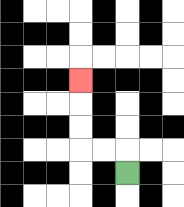{'start': '[5, 7]', 'end': '[3, 3]', 'path_directions': 'U,L,L,U,U,U', 'path_coordinates': '[[5, 7], [5, 6], [4, 6], [3, 6], [3, 5], [3, 4], [3, 3]]'}